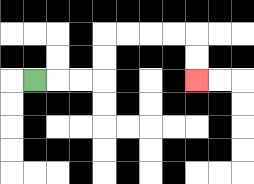{'start': '[1, 3]', 'end': '[8, 3]', 'path_directions': 'R,R,R,U,U,R,R,R,R,D,D', 'path_coordinates': '[[1, 3], [2, 3], [3, 3], [4, 3], [4, 2], [4, 1], [5, 1], [6, 1], [7, 1], [8, 1], [8, 2], [8, 3]]'}